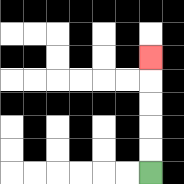{'start': '[6, 7]', 'end': '[6, 2]', 'path_directions': 'U,U,U,U,U', 'path_coordinates': '[[6, 7], [6, 6], [6, 5], [6, 4], [6, 3], [6, 2]]'}